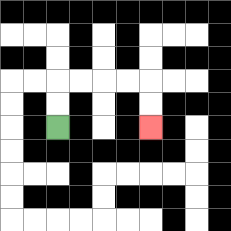{'start': '[2, 5]', 'end': '[6, 5]', 'path_directions': 'U,U,R,R,R,R,D,D', 'path_coordinates': '[[2, 5], [2, 4], [2, 3], [3, 3], [4, 3], [5, 3], [6, 3], [6, 4], [6, 5]]'}